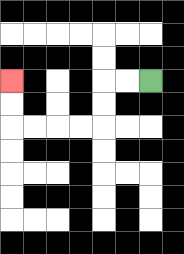{'start': '[6, 3]', 'end': '[0, 3]', 'path_directions': 'L,L,D,D,L,L,L,L,U,U', 'path_coordinates': '[[6, 3], [5, 3], [4, 3], [4, 4], [4, 5], [3, 5], [2, 5], [1, 5], [0, 5], [0, 4], [0, 3]]'}